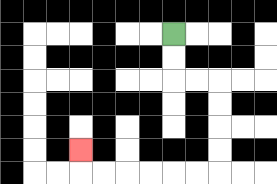{'start': '[7, 1]', 'end': '[3, 6]', 'path_directions': 'D,D,R,R,D,D,D,D,L,L,L,L,L,L,U', 'path_coordinates': '[[7, 1], [7, 2], [7, 3], [8, 3], [9, 3], [9, 4], [9, 5], [9, 6], [9, 7], [8, 7], [7, 7], [6, 7], [5, 7], [4, 7], [3, 7], [3, 6]]'}